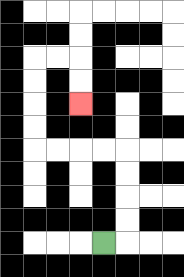{'start': '[4, 10]', 'end': '[3, 4]', 'path_directions': 'R,U,U,U,U,L,L,L,L,U,U,U,U,R,R,D,D', 'path_coordinates': '[[4, 10], [5, 10], [5, 9], [5, 8], [5, 7], [5, 6], [4, 6], [3, 6], [2, 6], [1, 6], [1, 5], [1, 4], [1, 3], [1, 2], [2, 2], [3, 2], [3, 3], [3, 4]]'}